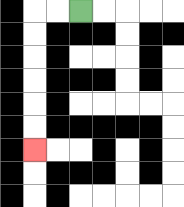{'start': '[3, 0]', 'end': '[1, 6]', 'path_directions': 'L,L,D,D,D,D,D,D', 'path_coordinates': '[[3, 0], [2, 0], [1, 0], [1, 1], [1, 2], [1, 3], [1, 4], [1, 5], [1, 6]]'}